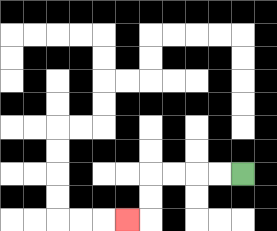{'start': '[10, 7]', 'end': '[5, 9]', 'path_directions': 'L,L,L,L,D,D,L', 'path_coordinates': '[[10, 7], [9, 7], [8, 7], [7, 7], [6, 7], [6, 8], [6, 9], [5, 9]]'}